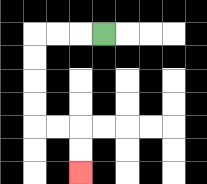{'start': '[4, 1]', 'end': '[3, 7]', 'path_directions': 'L,L,L,D,D,D,D,R,R,D,D', 'path_coordinates': '[[4, 1], [3, 1], [2, 1], [1, 1], [1, 2], [1, 3], [1, 4], [1, 5], [2, 5], [3, 5], [3, 6], [3, 7]]'}